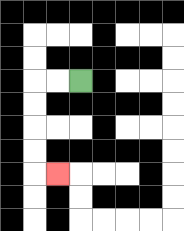{'start': '[3, 3]', 'end': '[2, 7]', 'path_directions': 'L,L,D,D,D,D,R', 'path_coordinates': '[[3, 3], [2, 3], [1, 3], [1, 4], [1, 5], [1, 6], [1, 7], [2, 7]]'}